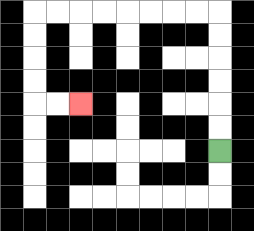{'start': '[9, 6]', 'end': '[3, 4]', 'path_directions': 'U,U,U,U,U,U,L,L,L,L,L,L,L,L,D,D,D,D,R,R', 'path_coordinates': '[[9, 6], [9, 5], [9, 4], [9, 3], [9, 2], [9, 1], [9, 0], [8, 0], [7, 0], [6, 0], [5, 0], [4, 0], [3, 0], [2, 0], [1, 0], [1, 1], [1, 2], [1, 3], [1, 4], [2, 4], [3, 4]]'}